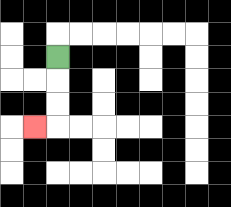{'start': '[2, 2]', 'end': '[1, 5]', 'path_directions': 'D,D,D,L', 'path_coordinates': '[[2, 2], [2, 3], [2, 4], [2, 5], [1, 5]]'}